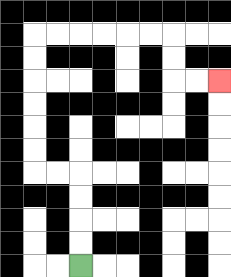{'start': '[3, 11]', 'end': '[9, 3]', 'path_directions': 'U,U,U,U,L,L,U,U,U,U,U,U,R,R,R,R,R,R,D,D,R,R', 'path_coordinates': '[[3, 11], [3, 10], [3, 9], [3, 8], [3, 7], [2, 7], [1, 7], [1, 6], [1, 5], [1, 4], [1, 3], [1, 2], [1, 1], [2, 1], [3, 1], [4, 1], [5, 1], [6, 1], [7, 1], [7, 2], [7, 3], [8, 3], [9, 3]]'}